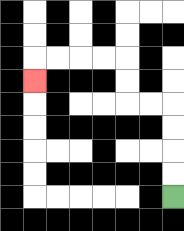{'start': '[7, 8]', 'end': '[1, 3]', 'path_directions': 'U,U,U,U,L,L,U,U,L,L,L,L,D', 'path_coordinates': '[[7, 8], [7, 7], [7, 6], [7, 5], [7, 4], [6, 4], [5, 4], [5, 3], [5, 2], [4, 2], [3, 2], [2, 2], [1, 2], [1, 3]]'}